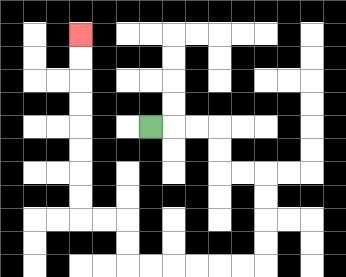{'start': '[6, 5]', 'end': '[3, 1]', 'path_directions': 'R,R,R,D,D,R,R,D,D,D,D,L,L,L,L,L,L,U,U,L,L,U,U,U,U,U,U,U,U', 'path_coordinates': '[[6, 5], [7, 5], [8, 5], [9, 5], [9, 6], [9, 7], [10, 7], [11, 7], [11, 8], [11, 9], [11, 10], [11, 11], [10, 11], [9, 11], [8, 11], [7, 11], [6, 11], [5, 11], [5, 10], [5, 9], [4, 9], [3, 9], [3, 8], [3, 7], [3, 6], [3, 5], [3, 4], [3, 3], [3, 2], [3, 1]]'}